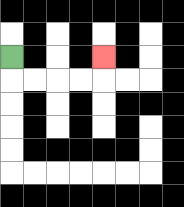{'start': '[0, 2]', 'end': '[4, 2]', 'path_directions': 'D,R,R,R,R,U', 'path_coordinates': '[[0, 2], [0, 3], [1, 3], [2, 3], [3, 3], [4, 3], [4, 2]]'}